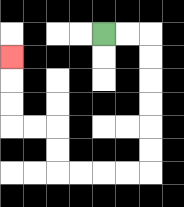{'start': '[4, 1]', 'end': '[0, 2]', 'path_directions': 'R,R,D,D,D,D,D,D,L,L,L,L,U,U,L,L,U,U,U', 'path_coordinates': '[[4, 1], [5, 1], [6, 1], [6, 2], [6, 3], [6, 4], [6, 5], [6, 6], [6, 7], [5, 7], [4, 7], [3, 7], [2, 7], [2, 6], [2, 5], [1, 5], [0, 5], [0, 4], [0, 3], [0, 2]]'}